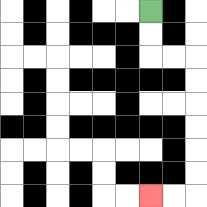{'start': '[6, 0]', 'end': '[6, 8]', 'path_directions': 'D,D,R,R,D,D,D,D,D,D,L,L', 'path_coordinates': '[[6, 0], [6, 1], [6, 2], [7, 2], [8, 2], [8, 3], [8, 4], [8, 5], [8, 6], [8, 7], [8, 8], [7, 8], [6, 8]]'}